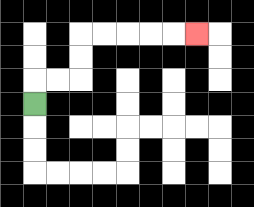{'start': '[1, 4]', 'end': '[8, 1]', 'path_directions': 'U,R,R,U,U,R,R,R,R,R', 'path_coordinates': '[[1, 4], [1, 3], [2, 3], [3, 3], [3, 2], [3, 1], [4, 1], [5, 1], [6, 1], [7, 1], [8, 1]]'}